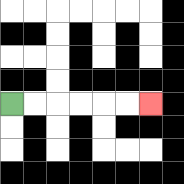{'start': '[0, 4]', 'end': '[6, 4]', 'path_directions': 'R,R,R,R,R,R', 'path_coordinates': '[[0, 4], [1, 4], [2, 4], [3, 4], [4, 4], [5, 4], [6, 4]]'}